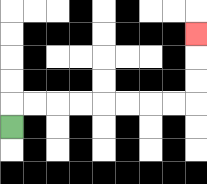{'start': '[0, 5]', 'end': '[8, 1]', 'path_directions': 'U,R,R,R,R,R,R,R,R,U,U,U', 'path_coordinates': '[[0, 5], [0, 4], [1, 4], [2, 4], [3, 4], [4, 4], [5, 4], [6, 4], [7, 4], [8, 4], [8, 3], [8, 2], [8, 1]]'}